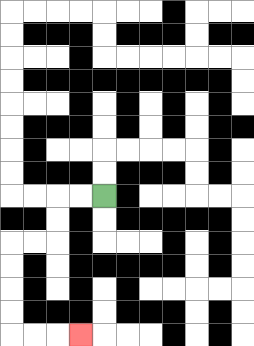{'start': '[4, 8]', 'end': '[3, 14]', 'path_directions': 'L,L,D,D,L,L,D,D,D,D,R,R,R', 'path_coordinates': '[[4, 8], [3, 8], [2, 8], [2, 9], [2, 10], [1, 10], [0, 10], [0, 11], [0, 12], [0, 13], [0, 14], [1, 14], [2, 14], [3, 14]]'}